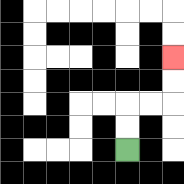{'start': '[5, 6]', 'end': '[7, 2]', 'path_directions': 'U,U,R,R,U,U', 'path_coordinates': '[[5, 6], [5, 5], [5, 4], [6, 4], [7, 4], [7, 3], [7, 2]]'}